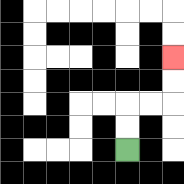{'start': '[5, 6]', 'end': '[7, 2]', 'path_directions': 'U,U,R,R,U,U', 'path_coordinates': '[[5, 6], [5, 5], [5, 4], [6, 4], [7, 4], [7, 3], [7, 2]]'}